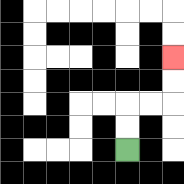{'start': '[5, 6]', 'end': '[7, 2]', 'path_directions': 'U,U,R,R,U,U', 'path_coordinates': '[[5, 6], [5, 5], [5, 4], [6, 4], [7, 4], [7, 3], [7, 2]]'}